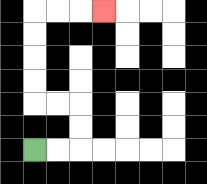{'start': '[1, 6]', 'end': '[4, 0]', 'path_directions': 'R,R,U,U,L,L,U,U,U,U,R,R,R', 'path_coordinates': '[[1, 6], [2, 6], [3, 6], [3, 5], [3, 4], [2, 4], [1, 4], [1, 3], [1, 2], [1, 1], [1, 0], [2, 0], [3, 0], [4, 0]]'}